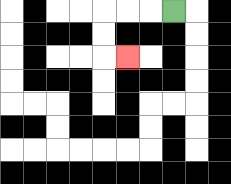{'start': '[7, 0]', 'end': '[5, 2]', 'path_directions': 'L,L,L,D,D,R', 'path_coordinates': '[[7, 0], [6, 0], [5, 0], [4, 0], [4, 1], [4, 2], [5, 2]]'}